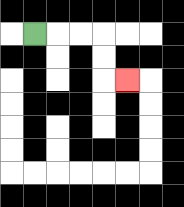{'start': '[1, 1]', 'end': '[5, 3]', 'path_directions': 'R,R,R,D,D,R', 'path_coordinates': '[[1, 1], [2, 1], [3, 1], [4, 1], [4, 2], [4, 3], [5, 3]]'}